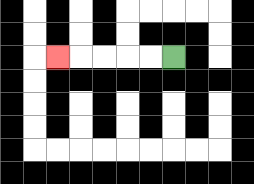{'start': '[7, 2]', 'end': '[2, 2]', 'path_directions': 'L,L,L,L,L', 'path_coordinates': '[[7, 2], [6, 2], [5, 2], [4, 2], [3, 2], [2, 2]]'}